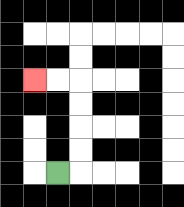{'start': '[2, 7]', 'end': '[1, 3]', 'path_directions': 'R,U,U,U,U,L,L', 'path_coordinates': '[[2, 7], [3, 7], [3, 6], [3, 5], [3, 4], [3, 3], [2, 3], [1, 3]]'}